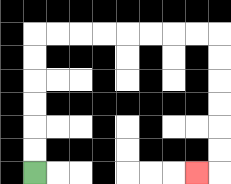{'start': '[1, 7]', 'end': '[8, 7]', 'path_directions': 'U,U,U,U,U,U,R,R,R,R,R,R,R,R,D,D,D,D,D,D,L', 'path_coordinates': '[[1, 7], [1, 6], [1, 5], [1, 4], [1, 3], [1, 2], [1, 1], [2, 1], [3, 1], [4, 1], [5, 1], [6, 1], [7, 1], [8, 1], [9, 1], [9, 2], [9, 3], [9, 4], [9, 5], [9, 6], [9, 7], [8, 7]]'}